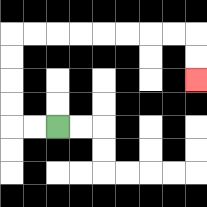{'start': '[2, 5]', 'end': '[8, 3]', 'path_directions': 'L,L,U,U,U,U,R,R,R,R,R,R,R,R,D,D', 'path_coordinates': '[[2, 5], [1, 5], [0, 5], [0, 4], [0, 3], [0, 2], [0, 1], [1, 1], [2, 1], [3, 1], [4, 1], [5, 1], [6, 1], [7, 1], [8, 1], [8, 2], [8, 3]]'}